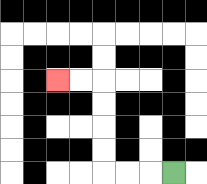{'start': '[7, 7]', 'end': '[2, 3]', 'path_directions': 'L,L,L,U,U,U,U,L,L', 'path_coordinates': '[[7, 7], [6, 7], [5, 7], [4, 7], [4, 6], [4, 5], [4, 4], [4, 3], [3, 3], [2, 3]]'}